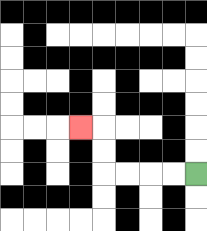{'start': '[8, 7]', 'end': '[3, 5]', 'path_directions': 'L,L,L,L,U,U,L', 'path_coordinates': '[[8, 7], [7, 7], [6, 7], [5, 7], [4, 7], [4, 6], [4, 5], [3, 5]]'}